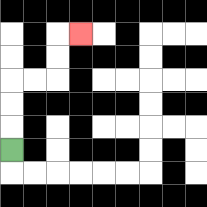{'start': '[0, 6]', 'end': '[3, 1]', 'path_directions': 'U,U,U,R,R,U,U,R', 'path_coordinates': '[[0, 6], [0, 5], [0, 4], [0, 3], [1, 3], [2, 3], [2, 2], [2, 1], [3, 1]]'}